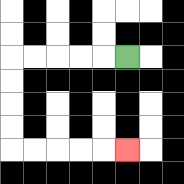{'start': '[5, 2]', 'end': '[5, 6]', 'path_directions': 'L,L,L,L,L,D,D,D,D,R,R,R,R,R', 'path_coordinates': '[[5, 2], [4, 2], [3, 2], [2, 2], [1, 2], [0, 2], [0, 3], [0, 4], [0, 5], [0, 6], [1, 6], [2, 6], [3, 6], [4, 6], [5, 6]]'}